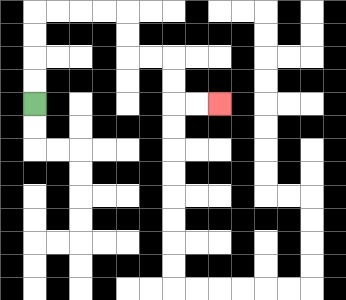{'start': '[1, 4]', 'end': '[9, 4]', 'path_directions': 'U,U,U,U,R,R,R,R,D,D,R,R,D,D,R,R', 'path_coordinates': '[[1, 4], [1, 3], [1, 2], [1, 1], [1, 0], [2, 0], [3, 0], [4, 0], [5, 0], [5, 1], [5, 2], [6, 2], [7, 2], [7, 3], [7, 4], [8, 4], [9, 4]]'}